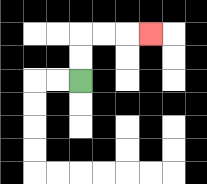{'start': '[3, 3]', 'end': '[6, 1]', 'path_directions': 'U,U,R,R,R', 'path_coordinates': '[[3, 3], [3, 2], [3, 1], [4, 1], [5, 1], [6, 1]]'}